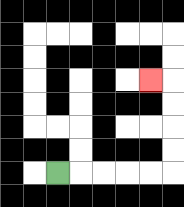{'start': '[2, 7]', 'end': '[6, 3]', 'path_directions': 'R,R,R,R,R,U,U,U,U,L', 'path_coordinates': '[[2, 7], [3, 7], [4, 7], [5, 7], [6, 7], [7, 7], [7, 6], [7, 5], [7, 4], [7, 3], [6, 3]]'}